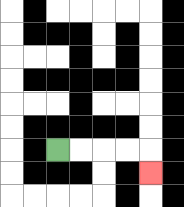{'start': '[2, 6]', 'end': '[6, 7]', 'path_directions': 'R,R,R,R,D', 'path_coordinates': '[[2, 6], [3, 6], [4, 6], [5, 6], [6, 6], [6, 7]]'}